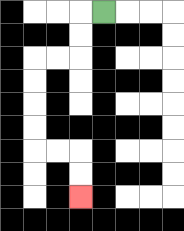{'start': '[4, 0]', 'end': '[3, 8]', 'path_directions': 'L,D,D,L,L,D,D,D,D,R,R,D,D', 'path_coordinates': '[[4, 0], [3, 0], [3, 1], [3, 2], [2, 2], [1, 2], [1, 3], [1, 4], [1, 5], [1, 6], [2, 6], [3, 6], [3, 7], [3, 8]]'}